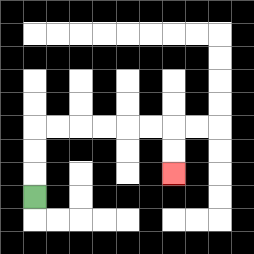{'start': '[1, 8]', 'end': '[7, 7]', 'path_directions': 'U,U,U,R,R,R,R,R,R,D,D', 'path_coordinates': '[[1, 8], [1, 7], [1, 6], [1, 5], [2, 5], [3, 5], [4, 5], [5, 5], [6, 5], [7, 5], [7, 6], [7, 7]]'}